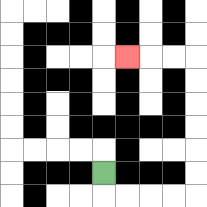{'start': '[4, 7]', 'end': '[5, 2]', 'path_directions': 'D,R,R,R,R,U,U,U,U,U,U,L,L,L', 'path_coordinates': '[[4, 7], [4, 8], [5, 8], [6, 8], [7, 8], [8, 8], [8, 7], [8, 6], [8, 5], [8, 4], [8, 3], [8, 2], [7, 2], [6, 2], [5, 2]]'}